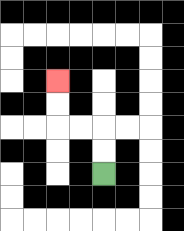{'start': '[4, 7]', 'end': '[2, 3]', 'path_directions': 'U,U,L,L,U,U', 'path_coordinates': '[[4, 7], [4, 6], [4, 5], [3, 5], [2, 5], [2, 4], [2, 3]]'}